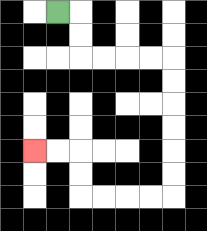{'start': '[2, 0]', 'end': '[1, 6]', 'path_directions': 'R,D,D,R,R,R,R,D,D,D,D,D,D,L,L,L,L,U,U,L,L', 'path_coordinates': '[[2, 0], [3, 0], [3, 1], [3, 2], [4, 2], [5, 2], [6, 2], [7, 2], [7, 3], [7, 4], [7, 5], [7, 6], [7, 7], [7, 8], [6, 8], [5, 8], [4, 8], [3, 8], [3, 7], [3, 6], [2, 6], [1, 6]]'}